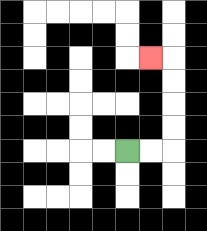{'start': '[5, 6]', 'end': '[6, 2]', 'path_directions': 'R,R,U,U,U,U,L', 'path_coordinates': '[[5, 6], [6, 6], [7, 6], [7, 5], [7, 4], [7, 3], [7, 2], [6, 2]]'}